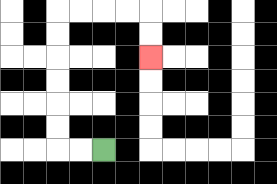{'start': '[4, 6]', 'end': '[6, 2]', 'path_directions': 'L,L,U,U,U,U,U,U,R,R,R,R,D,D', 'path_coordinates': '[[4, 6], [3, 6], [2, 6], [2, 5], [2, 4], [2, 3], [2, 2], [2, 1], [2, 0], [3, 0], [4, 0], [5, 0], [6, 0], [6, 1], [6, 2]]'}